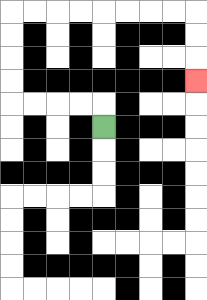{'start': '[4, 5]', 'end': '[8, 3]', 'path_directions': 'U,L,L,L,L,U,U,U,U,R,R,R,R,R,R,R,R,D,D,D', 'path_coordinates': '[[4, 5], [4, 4], [3, 4], [2, 4], [1, 4], [0, 4], [0, 3], [0, 2], [0, 1], [0, 0], [1, 0], [2, 0], [3, 0], [4, 0], [5, 0], [6, 0], [7, 0], [8, 0], [8, 1], [8, 2], [8, 3]]'}